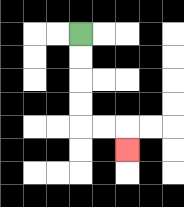{'start': '[3, 1]', 'end': '[5, 6]', 'path_directions': 'D,D,D,D,R,R,D', 'path_coordinates': '[[3, 1], [3, 2], [3, 3], [3, 4], [3, 5], [4, 5], [5, 5], [5, 6]]'}